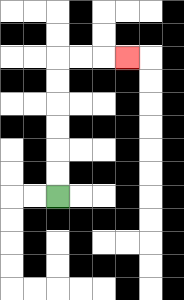{'start': '[2, 8]', 'end': '[5, 2]', 'path_directions': 'U,U,U,U,U,U,R,R,R', 'path_coordinates': '[[2, 8], [2, 7], [2, 6], [2, 5], [2, 4], [2, 3], [2, 2], [3, 2], [4, 2], [5, 2]]'}